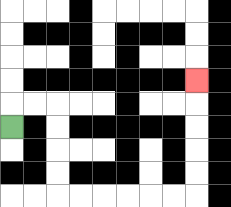{'start': '[0, 5]', 'end': '[8, 3]', 'path_directions': 'U,R,R,D,D,D,D,R,R,R,R,R,R,U,U,U,U,U', 'path_coordinates': '[[0, 5], [0, 4], [1, 4], [2, 4], [2, 5], [2, 6], [2, 7], [2, 8], [3, 8], [4, 8], [5, 8], [6, 8], [7, 8], [8, 8], [8, 7], [8, 6], [8, 5], [8, 4], [8, 3]]'}